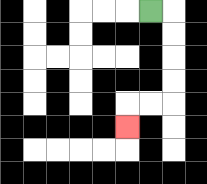{'start': '[6, 0]', 'end': '[5, 5]', 'path_directions': 'R,D,D,D,D,L,L,D', 'path_coordinates': '[[6, 0], [7, 0], [7, 1], [7, 2], [7, 3], [7, 4], [6, 4], [5, 4], [5, 5]]'}